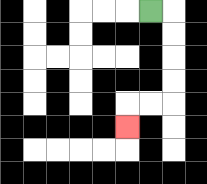{'start': '[6, 0]', 'end': '[5, 5]', 'path_directions': 'R,D,D,D,D,L,L,D', 'path_coordinates': '[[6, 0], [7, 0], [7, 1], [7, 2], [7, 3], [7, 4], [6, 4], [5, 4], [5, 5]]'}